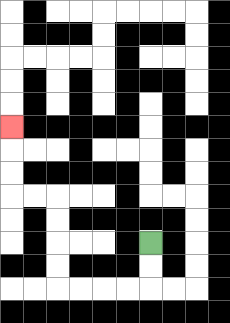{'start': '[6, 10]', 'end': '[0, 5]', 'path_directions': 'D,D,L,L,L,L,U,U,U,U,L,L,U,U,U', 'path_coordinates': '[[6, 10], [6, 11], [6, 12], [5, 12], [4, 12], [3, 12], [2, 12], [2, 11], [2, 10], [2, 9], [2, 8], [1, 8], [0, 8], [0, 7], [0, 6], [0, 5]]'}